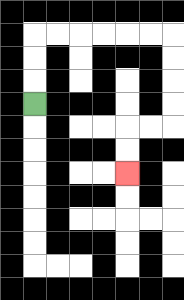{'start': '[1, 4]', 'end': '[5, 7]', 'path_directions': 'U,U,U,R,R,R,R,R,R,D,D,D,D,L,L,D,D', 'path_coordinates': '[[1, 4], [1, 3], [1, 2], [1, 1], [2, 1], [3, 1], [4, 1], [5, 1], [6, 1], [7, 1], [7, 2], [7, 3], [7, 4], [7, 5], [6, 5], [5, 5], [5, 6], [5, 7]]'}